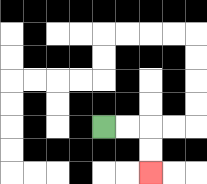{'start': '[4, 5]', 'end': '[6, 7]', 'path_directions': 'R,R,D,D', 'path_coordinates': '[[4, 5], [5, 5], [6, 5], [6, 6], [6, 7]]'}